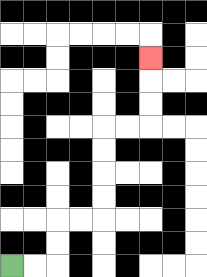{'start': '[0, 11]', 'end': '[6, 2]', 'path_directions': 'R,R,U,U,R,R,U,U,U,U,R,R,U,U,U', 'path_coordinates': '[[0, 11], [1, 11], [2, 11], [2, 10], [2, 9], [3, 9], [4, 9], [4, 8], [4, 7], [4, 6], [4, 5], [5, 5], [6, 5], [6, 4], [6, 3], [6, 2]]'}